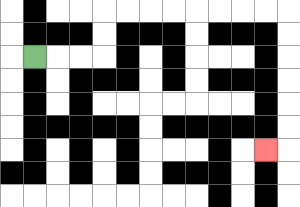{'start': '[1, 2]', 'end': '[11, 6]', 'path_directions': 'R,R,R,U,U,R,R,R,R,R,R,R,R,D,D,D,D,D,D,L', 'path_coordinates': '[[1, 2], [2, 2], [3, 2], [4, 2], [4, 1], [4, 0], [5, 0], [6, 0], [7, 0], [8, 0], [9, 0], [10, 0], [11, 0], [12, 0], [12, 1], [12, 2], [12, 3], [12, 4], [12, 5], [12, 6], [11, 6]]'}